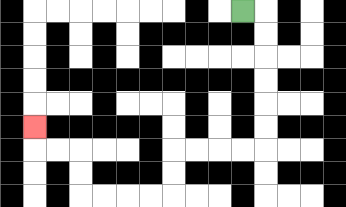{'start': '[10, 0]', 'end': '[1, 5]', 'path_directions': 'R,D,D,D,D,D,D,L,L,L,L,D,D,L,L,L,L,U,U,L,L,U', 'path_coordinates': '[[10, 0], [11, 0], [11, 1], [11, 2], [11, 3], [11, 4], [11, 5], [11, 6], [10, 6], [9, 6], [8, 6], [7, 6], [7, 7], [7, 8], [6, 8], [5, 8], [4, 8], [3, 8], [3, 7], [3, 6], [2, 6], [1, 6], [1, 5]]'}